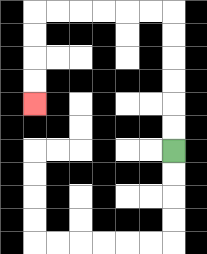{'start': '[7, 6]', 'end': '[1, 4]', 'path_directions': 'U,U,U,U,U,U,L,L,L,L,L,L,D,D,D,D', 'path_coordinates': '[[7, 6], [7, 5], [7, 4], [7, 3], [7, 2], [7, 1], [7, 0], [6, 0], [5, 0], [4, 0], [3, 0], [2, 0], [1, 0], [1, 1], [1, 2], [1, 3], [1, 4]]'}